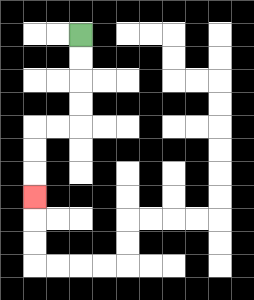{'start': '[3, 1]', 'end': '[1, 8]', 'path_directions': 'D,D,D,D,L,L,D,D,D', 'path_coordinates': '[[3, 1], [3, 2], [3, 3], [3, 4], [3, 5], [2, 5], [1, 5], [1, 6], [1, 7], [1, 8]]'}